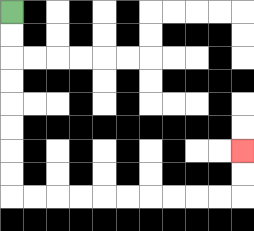{'start': '[0, 0]', 'end': '[10, 6]', 'path_directions': 'D,D,D,D,D,D,D,D,R,R,R,R,R,R,R,R,R,R,U,U', 'path_coordinates': '[[0, 0], [0, 1], [0, 2], [0, 3], [0, 4], [0, 5], [0, 6], [0, 7], [0, 8], [1, 8], [2, 8], [3, 8], [4, 8], [5, 8], [6, 8], [7, 8], [8, 8], [9, 8], [10, 8], [10, 7], [10, 6]]'}